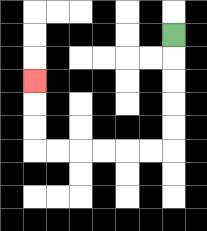{'start': '[7, 1]', 'end': '[1, 3]', 'path_directions': 'D,D,D,D,D,L,L,L,L,L,L,U,U,U', 'path_coordinates': '[[7, 1], [7, 2], [7, 3], [7, 4], [7, 5], [7, 6], [6, 6], [5, 6], [4, 6], [3, 6], [2, 6], [1, 6], [1, 5], [1, 4], [1, 3]]'}